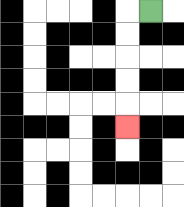{'start': '[6, 0]', 'end': '[5, 5]', 'path_directions': 'L,D,D,D,D,D', 'path_coordinates': '[[6, 0], [5, 0], [5, 1], [5, 2], [5, 3], [5, 4], [5, 5]]'}